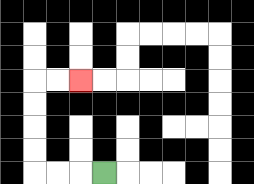{'start': '[4, 7]', 'end': '[3, 3]', 'path_directions': 'L,L,L,U,U,U,U,R,R', 'path_coordinates': '[[4, 7], [3, 7], [2, 7], [1, 7], [1, 6], [1, 5], [1, 4], [1, 3], [2, 3], [3, 3]]'}